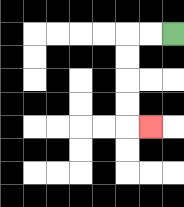{'start': '[7, 1]', 'end': '[6, 5]', 'path_directions': 'L,L,D,D,D,D,R', 'path_coordinates': '[[7, 1], [6, 1], [5, 1], [5, 2], [5, 3], [5, 4], [5, 5], [6, 5]]'}